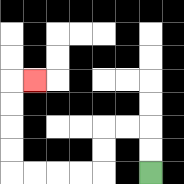{'start': '[6, 7]', 'end': '[1, 3]', 'path_directions': 'U,U,L,L,D,D,L,L,L,L,U,U,U,U,R', 'path_coordinates': '[[6, 7], [6, 6], [6, 5], [5, 5], [4, 5], [4, 6], [4, 7], [3, 7], [2, 7], [1, 7], [0, 7], [0, 6], [0, 5], [0, 4], [0, 3], [1, 3]]'}